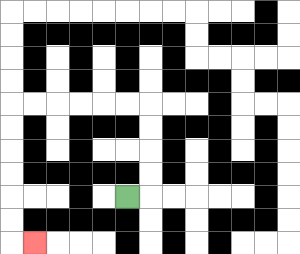{'start': '[5, 8]', 'end': '[1, 10]', 'path_directions': 'R,U,U,U,U,L,L,L,L,L,L,D,D,D,D,D,D,R', 'path_coordinates': '[[5, 8], [6, 8], [6, 7], [6, 6], [6, 5], [6, 4], [5, 4], [4, 4], [3, 4], [2, 4], [1, 4], [0, 4], [0, 5], [0, 6], [0, 7], [0, 8], [0, 9], [0, 10], [1, 10]]'}